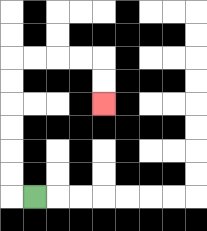{'start': '[1, 8]', 'end': '[4, 4]', 'path_directions': 'L,U,U,U,U,U,U,R,R,R,R,D,D', 'path_coordinates': '[[1, 8], [0, 8], [0, 7], [0, 6], [0, 5], [0, 4], [0, 3], [0, 2], [1, 2], [2, 2], [3, 2], [4, 2], [4, 3], [4, 4]]'}